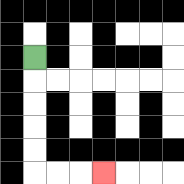{'start': '[1, 2]', 'end': '[4, 7]', 'path_directions': 'D,D,D,D,D,R,R,R', 'path_coordinates': '[[1, 2], [1, 3], [1, 4], [1, 5], [1, 6], [1, 7], [2, 7], [3, 7], [4, 7]]'}